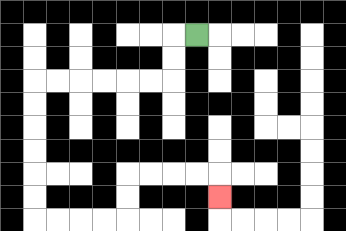{'start': '[8, 1]', 'end': '[9, 8]', 'path_directions': 'L,D,D,L,L,L,L,L,L,D,D,D,D,D,D,R,R,R,R,U,U,R,R,R,R,D', 'path_coordinates': '[[8, 1], [7, 1], [7, 2], [7, 3], [6, 3], [5, 3], [4, 3], [3, 3], [2, 3], [1, 3], [1, 4], [1, 5], [1, 6], [1, 7], [1, 8], [1, 9], [2, 9], [3, 9], [4, 9], [5, 9], [5, 8], [5, 7], [6, 7], [7, 7], [8, 7], [9, 7], [9, 8]]'}